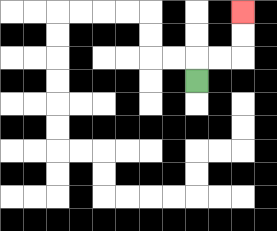{'start': '[8, 3]', 'end': '[10, 0]', 'path_directions': 'U,R,R,U,U', 'path_coordinates': '[[8, 3], [8, 2], [9, 2], [10, 2], [10, 1], [10, 0]]'}